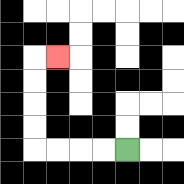{'start': '[5, 6]', 'end': '[2, 2]', 'path_directions': 'L,L,L,L,U,U,U,U,R', 'path_coordinates': '[[5, 6], [4, 6], [3, 6], [2, 6], [1, 6], [1, 5], [1, 4], [1, 3], [1, 2], [2, 2]]'}